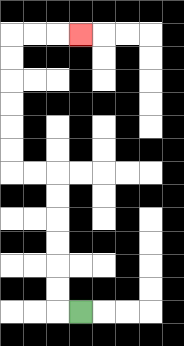{'start': '[3, 13]', 'end': '[3, 1]', 'path_directions': 'L,U,U,U,U,U,U,L,L,U,U,U,U,U,U,R,R,R', 'path_coordinates': '[[3, 13], [2, 13], [2, 12], [2, 11], [2, 10], [2, 9], [2, 8], [2, 7], [1, 7], [0, 7], [0, 6], [0, 5], [0, 4], [0, 3], [0, 2], [0, 1], [1, 1], [2, 1], [3, 1]]'}